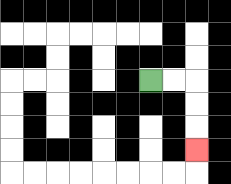{'start': '[6, 3]', 'end': '[8, 6]', 'path_directions': 'R,R,D,D,D', 'path_coordinates': '[[6, 3], [7, 3], [8, 3], [8, 4], [8, 5], [8, 6]]'}